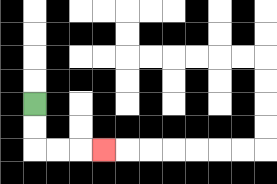{'start': '[1, 4]', 'end': '[4, 6]', 'path_directions': 'D,D,R,R,R', 'path_coordinates': '[[1, 4], [1, 5], [1, 6], [2, 6], [3, 6], [4, 6]]'}